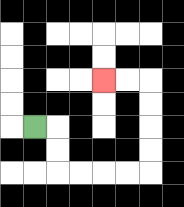{'start': '[1, 5]', 'end': '[4, 3]', 'path_directions': 'R,D,D,R,R,R,R,U,U,U,U,L,L', 'path_coordinates': '[[1, 5], [2, 5], [2, 6], [2, 7], [3, 7], [4, 7], [5, 7], [6, 7], [6, 6], [6, 5], [6, 4], [6, 3], [5, 3], [4, 3]]'}